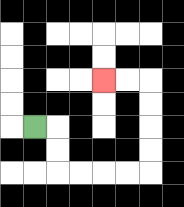{'start': '[1, 5]', 'end': '[4, 3]', 'path_directions': 'R,D,D,R,R,R,R,U,U,U,U,L,L', 'path_coordinates': '[[1, 5], [2, 5], [2, 6], [2, 7], [3, 7], [4, 7], [5, 7], [6, 7], [6, 6], [6, 5], [6, 4], [6, 3], [5, 3], [4, 3]]'}